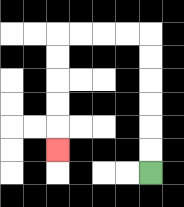{'start': '[6, 7]', 'end': '[2, 6]', 'path_directions': 'U,U,U,U,U,U,L,L,L,L,D,D,D,D,D', 'path_coordinates': '[[6, 7], [6, 6], [6, 5], [6, 4], [6, 3], [6, 2], [6, 1], [5, 1], [4, 1], [3, 1], [2, 1], [2, 2], [2, 3], [2, 4], [2, 5], [2, 6]]'}